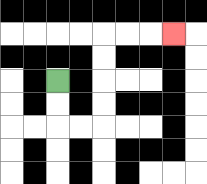{'start': '[2, 3]', 'end': '[7, 1]', 'path_directions': 'D,D,R,R,U,U,U,U,R,R,R', 'path_coordinates': '[[2, 3], [2, 4], [2, 5], [3, 5], [4, 5], [4, 4], [4, 3], [4, 2], [4, 1], [5, 1], [6, 1], [7, 1]]'}